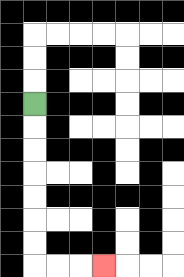{'start': '[1, 4]', 'end': '[4, 11]', 'path_directions': 'D,D,D,D,D,D,D,R,R,R', 'path_coordinates': '[[1, 4], [1, 5], [1, 6], [1, 7], [1, 8], [1, 9], [1, 10], [1, 11], [2, 11], [3, 11], [4, 11]]'}